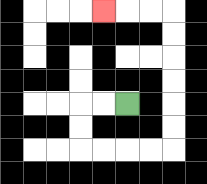{'start': '[5, 4]', 'end': '[4, 0]', 'path_directions': 'L,L,D,D,R,R,R,R,U,U,U,U,U,U,L,L,L', 'path_coordinates': '[[5, 4], [4, 4], [3, 4], [3, 5], [3, 6], [4, 6], [5, 6], [6, 6], [7, 6], [7, 5], [7, 4], [7, 3], [7, 2], [7, 1], [7, 0], [6, 0], [5, 0], [4, 0]]'}